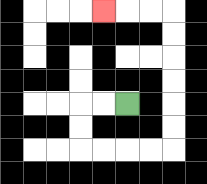{'start': '[5, 4]', 'end': '[4, 0]', 'path_directions': 'L,L,D,D,R,R,R,R,U,U,U,U,U,U,L,L,L', 'path_coordinates': '[[5, 4], [4, 4], [3, 4], [3, 5], [3, 6], [4, 6], [5, 6], [6, 6], [7, 6], [7, 5], [7, 4], [7, 3], [7, 2], [7, 1], [7, 0], [6, 0], [5, 0], [4, 0]]'}